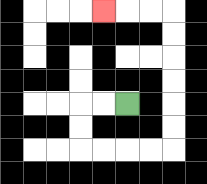{'start': '[5, 4]', 'end': '[4, 0]', 'path_directions': 'L,L,D,D,R,R,R,R,U,U,U,U,U,U,L,L,L', 'path_coordinates': '[[5, 4], [4, 4], [3, 4], [3, 5], [3, 6], [4, 6], [5, 6], [6, 6], [7, 6], [7, 5], [7, 4], [7, 3], [7, 2], [7, 1], [7, 0], [6, 0], [5, 0], [4, 0]]'}